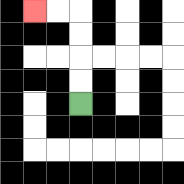{'start': '[3, 4]', 'end': '[1, 0]', 'path_directions': 'U,U,U,U,L,L', 'path_coordinates': '[[3, 4], [3, 3], [3, 2], [3, 1], [3, 0], [2, 0], [1, 0]]'}